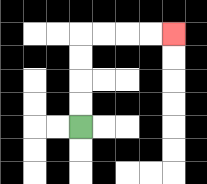{'start': '[3, 5]', 'end': '[7, 1]', 'path_directions': 'U,U,U,U,R,R,R,R', 'path_coordinates': '[[3, 5], [3, 4], [3, 3], [3, 2], [3, 1], [4, 1], [5, 1], [6, 1], [7, 1]]'}